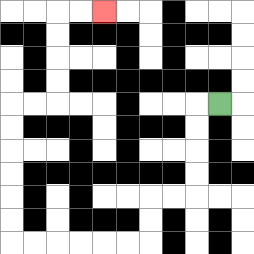{'start': '[9, 4]', 'end': '[4, 0]', 'path_directions': 'L,D,D,D,D,L,L,D,D,L,L,L,L,L,L,U,U,U,U,U,U,R,R,U,U,U,U,R,R', 'path_coordinates': '[[9, 4], [8, 4], [8, 5], [8, 6], [8, 7], [8, 8], [7, 8], [6, 8], [6, 9], [6, 10], [5, 10], [4, 10], [3, 10], [2, 10], [1, 10], [0, 10], [0, 9], [0, 8], [0, 7], [0, 6], [0, 5], [0, 4], [1, 4], [2, 4], [2, 3], [2, 2], [2, 1], [2, 0], [3, 0], [4, 0]]'}